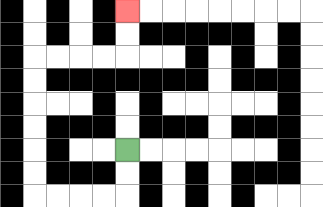{'start': '[5, 6]', 'end': '[5, 0]', 'path_directions': 'D,D,L,L,L,L,U,U,U,U,U,U,R,R,R,R,U,U', 'path_coordinates': '[[5, 6], [5, 7], [5, 8], [4, 8], [3, 8], [2, 8], [1, 8], [1, 7], [1, 6], [1, 5], [1, 4], [1, 3], [1, 2], [2, 2], [3, 2], [4, 2], [5, 2], [5, 1], [5, 0]]'}